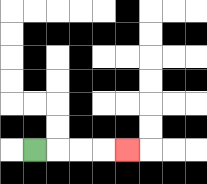{'start': '[1, 6]', 'end': '[5, 6]', 'path_directions': 'R,R,R,R', 'path_coordinates': '[[1, 6], [2, 6], [3, 6], [4, 6], [5, 6]]'}